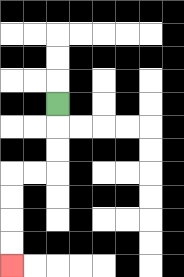{'start': '[2, 4]', 'end': '[0, 11]', 'path_directions': 'D,D,D,L,L,D,D,D,D', 'path_coordinates': '[[2, 4], [2, 5], [2, 6], [2, 7], [1, 7], [0, 7], [0, 8], [0, 9], [0, 10], [0, 11]]'}